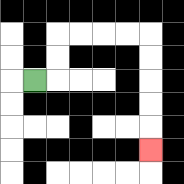{'start': '[1, 3]', 'end': '[6, 6]', 'path_directions': 'R,U,U,R,R,R,R,D,D,D,D,D', 'path_coordinates': '[[1, 3], [2, 3], [2, 2], [2, 1], [3, 1], [4, 1], [5, 1], [6, 1], [6, 2], [6, 3], [6, 4], [6, 5], [6, 6]]'}